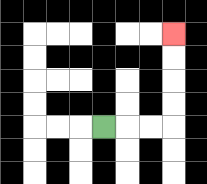{'start': '[4, 5]', 'end': '[7, 1]', 'path_directions': 'R,R,R,U,U,U,U', 'path_coordinates': '[[4, 5], [5, 5], [6, 5], [7, 5], [7, 4], [7, 3], [7, 2], [7, 1]]'}